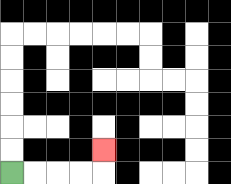{'start': '[0, 7]', 'end': '[4, 6]', 'path_directions': 'R,R,R,R,U', 'path_coordinates': '[[0, 7], [1, 7], [2, 7], [3, 7], [4, 7], [4, 6]]'}